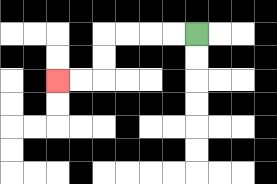{'start': '[8, 1]', 'end': '[2, 3]', 'path_directions': 'L,L,L,L,D,D,L,L', 'path_coordinates': '[[8, 1], [7, 1], [6, 1], [5, 1], [4, 1], [4, 2], [4, 3], [3, 3], [2, 3]]'}